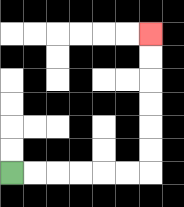{'start': '[0, 7]', 'end': '[6, 1]', 'path_directions': 'R,R,R,R,R,R,U,U,U,U,U,U', 'path_coordinates': '[[0, 7], [1, 7], [2, 7], [3, 7], [4, 7], [5, 7], [6, 7], [6, 6], [6, 5], [6, 4], [6, 3], [6, 2], [6, 1]]'}